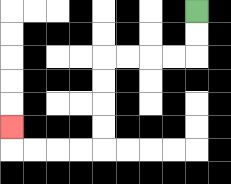{'start': '[8, 0]', 'end': '[0, 5]', 'path_directions': 'D,D,L,L,L,L,D,D,D,D,L,L,L,L,U', 'path_coordinates': '[[8, 0], [8, 1], [8, 2], [7, 2], [6, 2], [5, 2], [4, 2], [4, 3], [4, 4], [4, 5], [4, 6], [3, 6], [2, 6], [1, 6], [0, 6], [0, 5]]'}